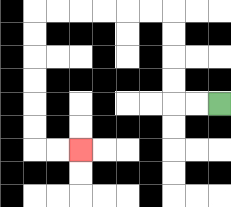{'start': '[9, 4]', 'end': '[3, 6]', 'path_directions': 'L,L,U,U,U,U,L,L,L,L,L,L,D,D,D,D,D,D,R,R', 'path_coordinates': '[[9, 4], [8, 4], [7, 4], [7, 3], [7, 2], [7, 1], [7, 0], [6, 0], [5, 0], [4, 0], [3, 0], [2, 0], [1, 0], [1, 1], [1, 2], [1, 3], [1, 4], [1, 5], [1, 6], [2, 6], [3, 6]]'}